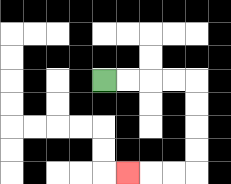{'start': '[4, 3]', 'end': '[5, 7]', 'path_directions': 'R,R,R,R,D,D,D,D,L,L,L', 'path_coordinates': '[[4, 3], [5, 3], [6, 3], [7, 3], [8, 3], [8, 4], [8, 5], [8, 6], [8, 7], [7, 7], [6, 7], [5, 7]]'}